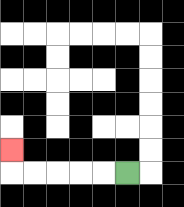{'start': '[5, 7]', 'end': '[0, 6]', 'path_directions': 'L,L,L,L,L,U', 'path_coordinates': '[[5, 7], [4, 7], [3, 7], [2, 7], [1, 7], [0, 7], [0, 6]]'}